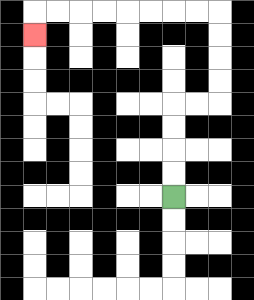{'start': '[7, 8]', 'end': '[1, 1]', 'path_directions': 'U,U,U,U,R,R,U,U,U,U,L,L,L,L,L,L,L,L,D', 'path_coordinates': '[[7, 8], [7, 7], [7, 6], [7, 5], [7, 4], [8, 4], [9, 4], [9, 3], [9, 2], [9, 1], [9, 0], [8, 0], [7, 0], [6, 0], [5, 0], [4, 0], [3, 0], [2, 0], [1, 0], [1, 1]]'}